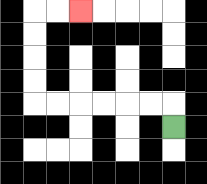{'start': '[7, 5]', 'end': '[3, 0]', 'path_directions': 'U,L,L,L,L,L,L,U,U,U,U,R,R', 'path_coordinates': '[[7, 5], [7, 4], [6, 4], [5, 4], [4, 4], [3, 4], [2, 4], [1, 4], [1, 3], [1, 2], [1, 1], [1, 0], [2, 0], [3, 0]]'}